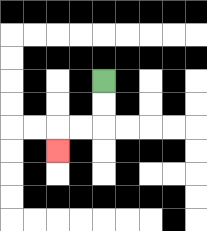{'start': '[4, 3]', 'end': '[2, 6]', 'path_directions': 'D,D,L,L,D', 'path_coordinates': '[[4, 3], [4, 4], [4, 5], [3, 5], [2, 5], [2, 6]]'}